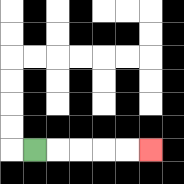{'start': '[1, 6]', 'end': '[6, 6]', 'path_directions': 'R,R,R,R,R', 'path_coordinates': '[[1, 6], [2, 6], [3, 6], [4, 6], [5, 6], [6, 6]]'}